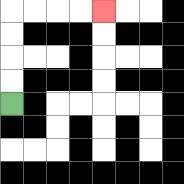{'start': '[0, 4]', 'end': '[4, 0]', 'path_directions': 'U,U,U,U,R,R,R,R', 'path_coordinates': '[[0, 4], [0, 3], [0, 2], [0, 1], [0, 0], [1, 0], [2, 0], [3, 0], [4, 0]]'}